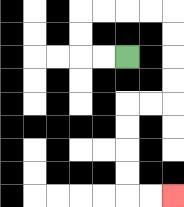{'start': '[5, 2]', 'end': '[7, 8]', 'path_directions': 'L,L,U,U,R,R,R,R,D,D,D,D,L,L,D,D,D,D,R,R', 'path_coordinates': '[[5, 2], [4, 2], [3, 2], [3, 1], [3, 0], [4, 0], [5, 0], [6, 0], [7, 0], [7, 1], [7, 2], [7, 3], [7, 4], [6, 4], [5, 4], [5, 5], [5, 6], [5, 7], [5, 8], [6, 8], [7, 8]]'}